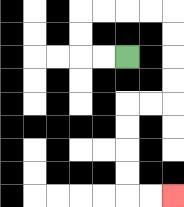{'start': '[5, 2]', 'end': '[7, 8]', 'path_directions': 'L,L,U,U,R,R,R,R,D,D,D,D,L,L,D,D,D,D,R,R', 'path_coordinates': '[[5, 2], [4, 2], [3, 2], [3, 1], [3, 0], [4, 0], [5, 0], [6, 0], [7, 0], [7, 1], [7, 2], [7, 3], [7, 4], [6, 4], [5, 4], [5, 5], [5, 6], [5, 7], [5, 8], [6, 8], [7, 8]]'}